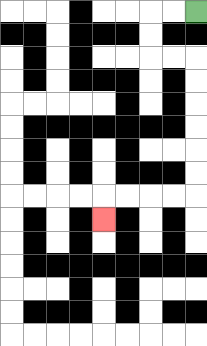{'start': '[8, 0]', 'end': '[4, 9]', 'path_directions': 'L,L,D,D,R,R,D,D,D,D,D,D,L,L,L,L,D', 'path_coordinates': '[[8, 0], [7, 0], [6, 0], [6, 1], [6, 2], [7, 2], [8, 2], [8, 3], [8, 4], [8, 5], [8, 6], [8, 7], [8, 8], [7, 8], [6, 8], [5, 8], [4, 8], [4, 9]]'}